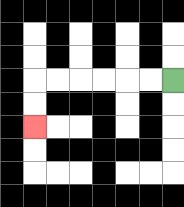{'start': '[7, 3]', 'end': '[1, 5]', 'path_directions': 'L,L,L,L,L,L,D,D', 'path_coordinates': '[[7, 3], [6, 3], [5, 3], [4, 3], [3, 3], [2, 3], [1, 3], [1, 4], [1, 5]]'}